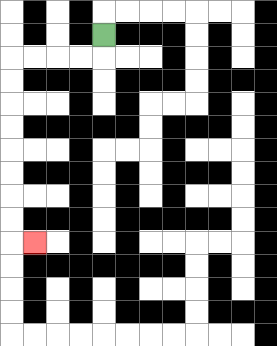{'start': '[4, 1]', 'end': '[1, 10]', 'path_directions': 'D,L,L,L,L,D,D,D,D,D,D,D,D,R', 'path_coordinates': '[[4, 1], [4, 2], [3, 2], [2, 2], [1, 2], [0, 2], [0, 3], [0, 4], [0, 5], [0, 6], [0, 7], [0, 8], [0, 9], [0, 10], [1, 10]]'}